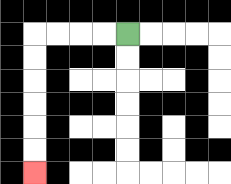{'start': '[5, 1]', 'end': '[1, 7]', 'path_directions': 'L,L,L,L,D,D,D,D,D,D', 'path_coordinates': '[[5, 1], [4, 1], [3, 1], [2, 1], [1, 1], [1, 2], [1, 3], [1, 4], [1, 5], [1, 6], [1, 7]]'}